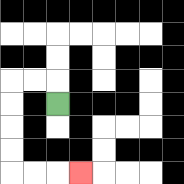{'start': '[2, 4]', 'end': '[3, 7]', 'path_directions': 'U,L,L,D,D,D,D,R,R,R', 'path_coordinates': '[[2, 4], [2, 3], [1, 3], [0, 3], [0, 4], [0, 5], [0, 6], [0, 7], [1, 7], [2, 7], [3, 7]]'}